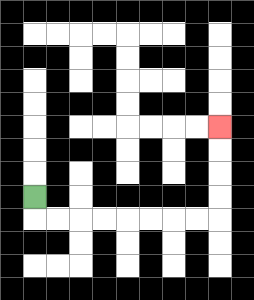{'start': '[1, 8]', 'end': '[9, 5]', 'path_directions': 'D,R,R,R,R,R,R,R,R,U,U,U,U', 'path_coordinates': '[[1, 8], [1, 9], [2, 9], [3, 9], [4, 9], [5, 9], [6, 9], [7, 9], [8, 9], [9, 9], [9, 8], [9, 7], [9, 6], [9, 5]]'}